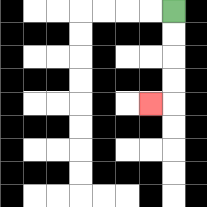{'start': '[7, 0]', 'end': '[6, 4]', 'path_directions': 'D,D,D,D,L', 'path_coordinates': '[[7, 0], [7, 1], [7, 2], [7, 3], [7, 4], [6, 4]]'}